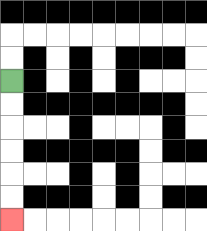{'start': '[0, 3]', 'end': '[0, 9]', 'path_directions': 'D,D,D,D,D,D', 'path_coordinates': '[[0, 3], [0, 4], [0, 5], [0, 6], [0, 7], [0, 8], [0, 9]]'}